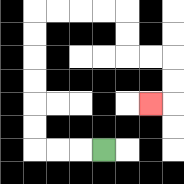{'start': '[4, 6]', 'end': '[6, 4]', 'path_directions': 'L,L,L,U,U,U,U,U,U,R,R,R,R,D,D,R,R,D,D,L', 'path_coordinates': '[[4, 6], [3, 6], [2, 6], [1, 6], [1, 5], [1, 4], [1, 3], [1, 2], [1, 1], [1, 0], [2, 0], [3, 0], [4, 0], [5, 0], [5, 1], [5, 2], [6, 2], [7, 2], [7, 3], [7, 4], [6, 4]]'}